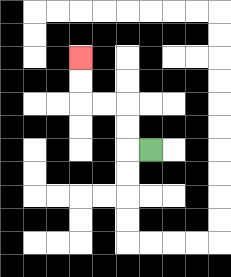{'start': '[6, 6]', 'end': '[3, 2]', 'path_directions': 'L,U,U,L,L,U,U', 'path_coordinates': '[[6, 6], [5, 6], [5, 5], [5, 4], [4, 4], [3, 4], [3, 3], [3, 2]]'}